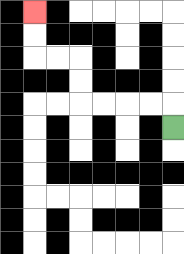{'start': '[7, 5]', 'end': '[1, 0]', 'path_directions': 'U,L,L,L,L,U,U,L,L,U,U', 'path_coordinates': '[[7, 5], [7, 4], [6, 4], [5, 4], [4, 4], [3, 4], [3, 3], [3, 2], [2, 2], [1, 2], [1, 1], [1, 0]]'}